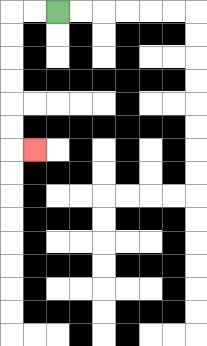{'start': '[2, 0]', 'end': '[1, 6]', 'path_directions': 'L,L,D,D,D,D,D,D,R', 'path_coordinates': '[[2, 0], [1, 0], [0, 0], [0, 1], [0, 2], [0, 3], [0, 4], [0, 5], [0, 6], [1, 6]]'}